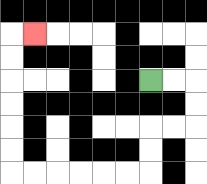{'start': '[6, 3]', 'end': '[1, 1]', 'path_directions': 'R,R,D,D,L,L,D,D,L,L,L,L,L,L,U,U,U,U,U,U,R', 'path_coordinates': '[[6, 3], [7, 3], [8, 3], [8, 4], [8, 5], [7, 5], [6, 5], [6, 6], [6, 7], [5, 7], [4, 7], [3, 7], [2, 7], [1, 7], [0, 7], [0, 6], [0, 5], [0, 4], [0, 3], [0, 2], [0, 1], [1, 1]]'}